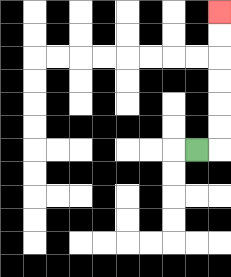{'start': '[8, 6]', 'end': '[9, 0]', 'path_directions': 'R,U,U,U,U,U,U', 'path_coordinates': '[[8, 6], [9, 6], [9, 5], [9, 4], [9, 3], [9, 2], [9, 1], [9, 0]]'}